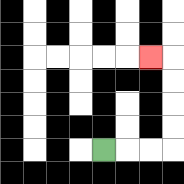{'start': '[4, 6]', 'end': '[6, 2]', 'path_directions': 'R,R,R,U,U,U,U,L', 'path_coordinates': '[[4, 6], [5, 6], [6, 6], [7, 6], [7, 5], [7, 4], [7, 3], [7, 2], [6, 2]]'}